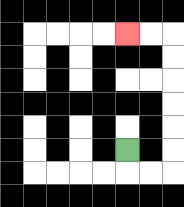{'start': '[5, 6]', 'end': '[5, 1]', 'path_directions': 'D,R,R,U,U,U,U,U,U,L,L', 'path_coordinates': '[[5, 6], [5, 7], [6, 7], [7, 7], [7, 6], [7, 5], [7, 4], [7, 3], [7, 2], [7, 1], [6, 1], [5, 1]]'}